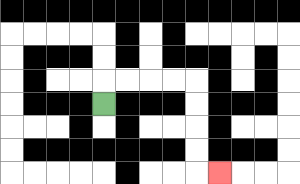{'start': '[4, 4]', 'end': '[9, 7]', 'path_directions': 'U,R,R,R,R,D,D,D,D,R', 'path_coordinates': '[[4, 4], [4, 3], [5, 3], [6, 3], [7, 3], [8, 3], [8, 4], [8, 5], [8, 6], [8, 7], [9, 7]]'}